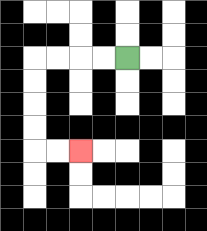{'start': '[5, 2]', 'end': '[3, 6]', 'path_directions': 'L,L,L,L,D,D,D,D,R,R', 'path_coordinates': '[[5, 2], [4, 2], [3, 2], [2, 2], [1, 2], [1, 3], [1, 4], [1, 5], [1, 6], [2, 6], [3, 6]]'}